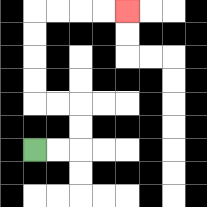{'start': '[1, 6]', 'end': '[5, 0]', 'path_directions': 'R,R,U,U,L,L,U,U,U,U,R,R,R,R', 'path_coordinates': '[[1, 6], [2, 6], [3, 6], [3, 5], [3, 4], [2, 4], [1, 4], [1, 3], [1, 2], [1, 1], [1, 0], [2, 0], [3, 0], [4, 0], [5, 0]]'}